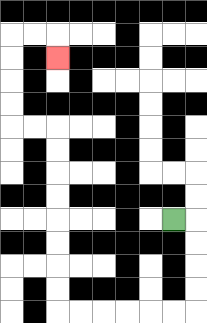{'start': '[7, 9]', 'end': '[2, 2]', 'path_directions': 'R,D,D,D,D,L,L,L,L,L,L,U,U,U,U,U,U,U,U,L,L,U,U,U,U,R,R,D', 'path_coordinates': '[[7, 9], [8, 9], [8, 10], [8, 11], [8, 12], [8, 13], [7, 13], [6, 13], [5, 13], [4, 13], [3, 13], [2, 13], [2, 12], [2, 11], [2, 10], [2, 9], [2, 8], [2, 7], [2, 6], [2, 5], [1, 5], [0, 5], [0, 4], [0, 3], [0, 2], [0, 1], [1, 1], [2, 1], [2, 2]]'}